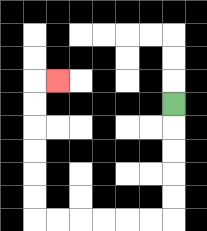{'start': '[7, 4]', 'end': '[2, 3]', 'path_directions': 'D,D,D,D,D,L,L,L,L,L,L,U,U,U,U,U,U,R', 'path_coordinates': '[[7, 4], [7, 5], [7, 6], [7, 7], [7, 8], [7, 9], [6, 9], [5, 9], [4, 9], [3, 9], [2, 9], [1, 9], [1, 8], [1, 7], [1, 6], [1, 5], [1, 4], [1, 3], [2, 3]]'}